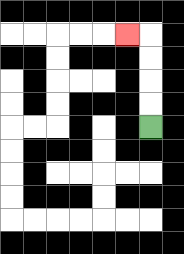{'start': '[6, 5]', 'end': '[5, 1]', 'path_directions': 'U,U,U,U,L', 'path_coordinates': '[[6, 5], [6, 4], [6, 3], [6, 2], [6, 1], [5, 1]]'}